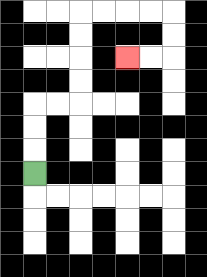{'start': '[1, 7]', 'end': '[5, 2]', 'path_directions': 'U,U,U,R,R,U,U,U,U,R,R,R,R,D,D,L,L', 'path_coordinates': '[[1, 7], [1, 6], [1, 5], [1, 4], [2, 4], [3, 4], [3, 3], [3, 2], [3, 1], [3, 0], [4, 0], [5, 0], [6, 0], [7, 0], [7, 1], [7, 2], [6, 2], [5, 2]]'}